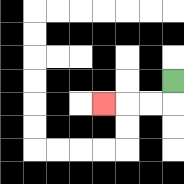{'start': '[7, 3]', 'end': '[4, 4]', 'path_directions': 'D,L,L,L', 'path_coordinates': '[[7, 3], [7, 4], [6, 4], [5, 4], [4, 4]]'}